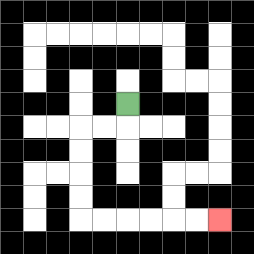{'start': '[5, 4]', 'end': '[9, 9]', 'path_directions': 'D,L,L,D,D,D,D,R,R,R,R,R,R', 'path_coordinates': '[[5, 4], [5, 5], [4, 5], [3, 5], [3, 6], [3, 7], [3, 8], [3, 9], [4, 9], [5, 9], [6, 9], [7, 9], [8, 9], [9, 9]]'}